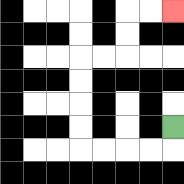{'start': '[7, 5]', 'end': '[7, 0]', 'path_directions': 'D,L,L,L,L,U,U,U,U,R,R,U,U,R,R', 'path_coordinates': '[[7, 5], [7, 6], [6, 6], [5, 6], [4, 6], [3, 6], [3, 5], [3, 4], [3, 3], [3, 2], [4, 2], [5, 2], [5, 1], [5, 0], [6, 0], [7, 0]]'}